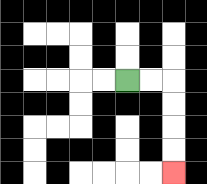{'start': '[5, 3]', 'end': '[7, 7]', 'path_directions': 'R,R,D,D,D,D', 'path_coordinates': '[[5, 3], [6, 3], [7, 3], [7, 4], [7, 5], [7, 6], [7, 7]]'}